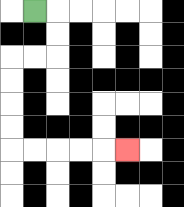{'start': '[1, 0]', 'end': '[5, 6]', 'path_directions': 'R,D,D,L,L,D,D,D,D,R,R,R,R,R', 'path_coordinates': '[[1, 0], [2, 0], [2, 1], [2, 2], [1, 2], [0, 2], [0, 3], [0, 4], [0, 5], [0, 6], [1, 6], [2, 6], [3, 6], [4, 6], [5, 6]]'}